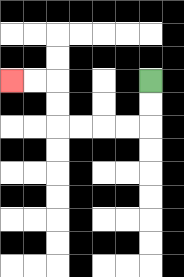{'start': '[6, 3]', 'end': '[0, 3]', 'path_directions': 'D,D,L,L,L,L,U,U,L,L', 'path_coordinates': '[[6, 3], [6, 4], [6, 5], [5, 5], [4, 5], [3, 5], [2, 5], [2, 4], [2, 3], [1, 3], [0, 3]]'}